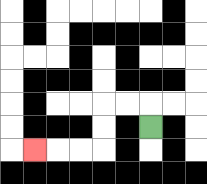{'start': '[6, 5]', 'end': '[1, 6]', 'path_directions': 'U,L,L,D,D,L,L,L', 'path_coordinates': '[[6, 5], [6, 4], [5, 4], [4, 4], [4, 5], [4, 6], [3, 6], [2, 6], [1, 6]]'}